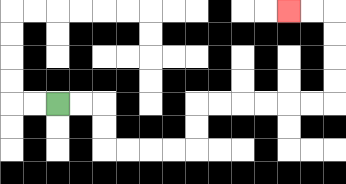{'start': '[2, 4]', 'end': '[12, 0]', 'path_directions': 'R,R,D,D,R,R,R,R,U,U,R,R,R,R,R,R,U,U,U,U,L,L', 'path_coordinates': '[[2, 4], [3, 4], [4, 4], [4, 5], [4, 6], [5, 6], [6, 6], [7, 6], [8, 6], [8, 5], [8, 4], [9, 4], [10, 4], [11, 4], [12, 4], [13, 4], [14, 4], [14, 3], [14, 2], [14, 1], [14, 0], [13, 0], [12, 0]]'}